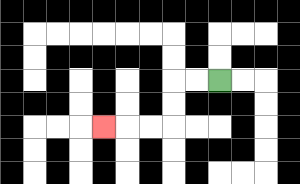{'start': '[9, 3]', 'end': '[4, 5]', 'path_directions': 'L,L,D,D,L,L,L', 'path_coordinates': '[[9, 3], [8, 3], [7, 3], [7, 4], [7, 5], [6, 5], [5, 5], [4, 5]]'}